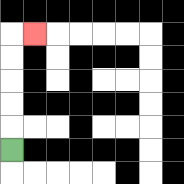{'start': '[0, 6]', 'end': '[1, 1]', 'path_directions': 'U,U,U,U,U,R', 'path_coordinates': '[[0, 6], [0, 5], [0, 4], [0, 3], [0, 2], [0, 1], [1, 1]]'}